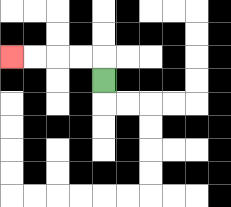{'start': '[4, 3]', 'end': '[0, 2]', 'path_directions': 'U,L,L,L,L', 'path_coordinates': '[[4, 3], [4, 2], [3, 2], [2, 2], [1, 2], [0, 2]]'}